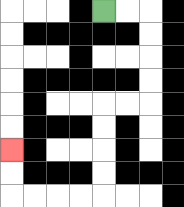{'start': '[4, 0]', 'end': '[0, 6]', 'path_directions': 'R,R,D,D,D,D,L,L,D,D,D,D,L,L,L,L,U,U', 'path_coordinates': '[[4, 0], [5, 0], [6, 0], [6, 1], [6, 2], [6, 3], [6, 4], [5, 4], [4, 4], [4, 5], [4, 6], [4, 7], [4, 8], [3, 8], [2, 8], [1, 8], [0, 8], [0, 7], [0, 6]]'}